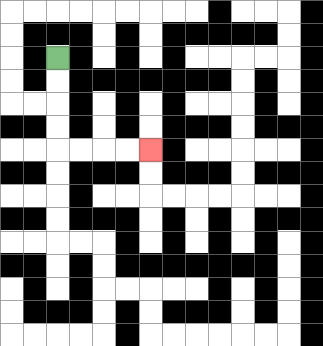{'start': '[2, 2]', 'end': '[6, 6]', 'path_directions': 'D,D,D,D,R,R,R,R', 'path_coordinates': '[[2, 2], [2, 3], [2, 4], [2, 5], [2, 6], [3, 6], [4, 6], [5, 6], [6, 6]]'}